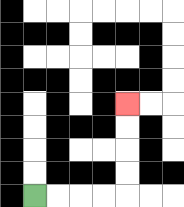{'start': '[1, 8]', 'end': '[5, 4]', 'path_directions': 'R,R,R,R,U,U,U,U', 'path_coordinates': '[[1, 8], [2, 8], [3, 8], [4, 8], [5, 8], [5, 7], [5, 6], [5, 5], [5, 4]]'}